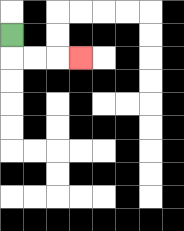{'start': '[0, 1]', 'end': '[3, 2]', 'path_directions': 'D,R,R,R', 'path_coordinates': '[[0, 1], [0, 2], [1, 2], [2, 2], [3, 2]]'}